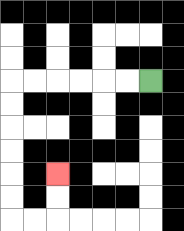{'start': '[6, 3]', 'end': '[2, 7]', 'path_directions': 'L,L,L,L,L,L,D,D,D,D,D,D,R,R,U,U', 'path_coordinates': '[[6, 3], [5, 3], [4, 3], [3, 3], [2, 3], [1, 3], [0, 3], [0, 4], [0, 5], [0, 6], [0, 7], [0, 8], [0, 9], [1, 9], [2, 9], [2, 8], [2, 7]]'}